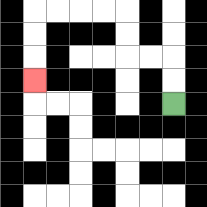{'start': '[7, 4]', 'end': '[1, 3]', 'path_directions': 'U,U,L,L,U,U,L,L,L,L,D,D,D', 'path_coordinates': '[[7, 4], [7, 3], [7, 2], [6, 2], [5, 2], [5, 1], [5, 0], [4, 0], [3, 0], [2, 0], [1, 0], [1, 1], [1, 2], [1, 3]]'}